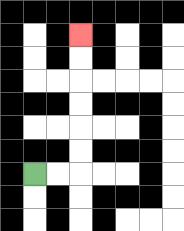{'start': '[1, 7]', 'end': '[3, 1]', 'path_directions': 'R,R,U,U,U,U,U,U', 'path_coordinates': '[[1, 7], [2, 7], [3, 7], [3, 6], [3, 5], [3, 4], [3, 3], [3, 2], [3, 1]]'}